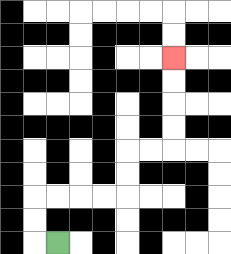{'start': '[2, 10]', 'end': '[7, 2]', 'path_directions': 'L,U,U,R,R,R,R,U,U,R,R,U,U,U,U', 'path_coordinates': '[[2, 10], [1, 10], [1, 9], [1, 8], [2, 8], [3, 8], [4, 8], [5, 8], [5, 7], [5, 6], [6, 6], [7, 6], [7, 5], [7, 4], [7, 3], [7, 2]]'}